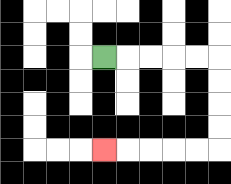{'start': '[4, 2]', 'end': '[4, 6]', 'path_directions': 'R,R,R,R,R,D,D,D,D,L,L,L,L,L', 'path_coordinates': '[[4, 2], [5, 2], [6, 2], [7, 2], [8, 2], [9, 2], [9, 3], [9, 4], [9, 5], [9, 6], [8, 6], [7, 6], [6, 6], [5, 6], [4, 6]]'}